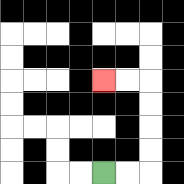{'start': '[4, 7]', 'end': '[4, 3]', 'path_directions': 'R,R,U,U,U,U,L,L', 'path_coordinates': '[[4, 7], [5, 7], [6, 7], [6, 6], [6, 5], [6, 4], [6, 3], [5, 3], [4, 3]]'}